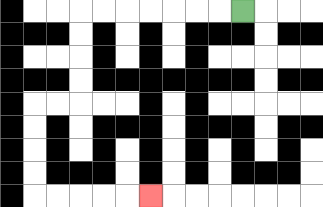{'start': '[10, 0]', 'end': '[6, 8]', 'path_directions': 'L,L,L,L,L,L,L,D,D,D,D,L,L,D,D,D,D,R,R,R,R,R', 'path_coordinates': '[[10, 0], [9, 0], [8, 0], [7, 0], [6, 0], [5, 0], [4, 0], [3, 0], [3, 1], [3, 2], [3, 3], [3, 4], [2, 4], [1, 4], [1, 5], [1, 6], [1, 7], [1, 8], [2, 8], [3, 8], [4, 8], [5, 8], [6, 8]]'}